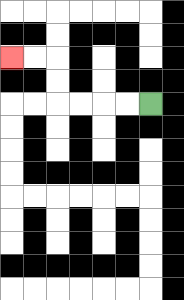{'start': '[6, 4]', 'end': '[0, 2]', 'path_directions': 'L,L,L,L,U,U,L,L', 'path_coordinates': '[[6, 4], [5, 4], [4, 4], [3, 4], [2, 4], [2, 3], [2, 2], [1, 2], [0, 2]]'}